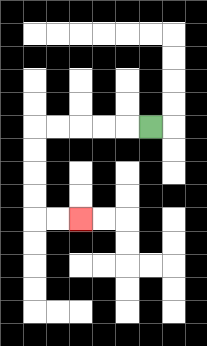{'start': '[6, 5]', 'end': '[3, 9]', 'path_directions': 'L,L,L,L,L,D,D,D,D,R,R', 'path_coordinates': '[[6, 5], [5, 5], [4, 5], [3, 5], [2, 5], [1, 5], [1, 6], [1, 7], [1, 8], [1, 9], [2, 9], [3, 9]]'}